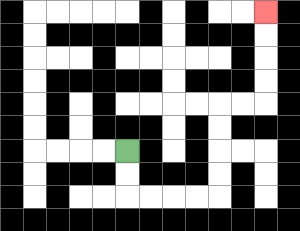{'start': '[5, 6]', 'end': '[11, 0]', 'path_directions': 'D,D,R,R,R,R,U,U,U,U,R,R,U,U,U,U', 'path_coordinates': '[[5, 6], [5, 7], [5, 8], [6, 8], [7, 8], [8, 8], [9, 8], [9, 7], [9, 6], [9, 5], [9, 4], [10, 4], [11, 4], [11, 3], [11, 2], [11, 1], [11, 0]]'}